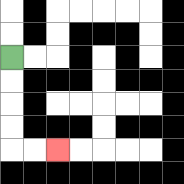{'start': '[0, 2]', 'end': '[2, 6]', 'path_directions': 'D,D,D,D,R,R', 'path_coordinates': '[[0, 2], [0, 3], [0, 4], [0, 5], [0, 6], [1, 6], [2, 6]]'}